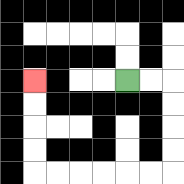{'start': '[5, 3]', 'end': '[1, 3]', 'path_directions': 'R,R,D,D,D,D,L,L,L,L,L,L,U,U,U,U', 'path_coordinates': '[[5, 3], [6, 3], [7, 3], [7, 4], [7, 5], [7, 6], [7, 7], [6, 7], [5, 7], [4, 7], [3, 7], [2, 7], [1, 7], [1, 6], [1, 5], [1, 4], [1, 3]]'}